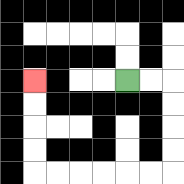{'start': '[5, 3]', 'end': '[1, 3]', 'path_directions': 'R,R,D,D,D,D,L,L,L,L,L,L,U,U,U,U', 'path_coordinates': '[[5, 3], [6, 3], [7, 3], [7, 4], [7, 5], [7, 6], [7, 7], [6, 7], [5, 7], [4, 7], [3, 7], [2, 7], [1, 7], [1, 6], [1, 5], [1, 4], [1, 3]]'}